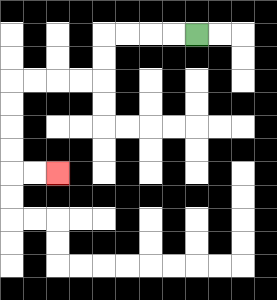{'start': '[8, 1]', 'end': '[2, 7]', 'path_directions': 'L,L,L,L,D,D,L,L,L,L,D,D,D,D,R,R', 'path_coordinates': '[[8, 1], [7, 1], [6, 1], [5, 1], [4, 1], [4, 2], [4, 3], [3, 3], [2, 3], [1, 3], [0, 3], [0, 4], [0, 5], [0, 6], [0, 7], [1, 7], [2, 7]]'}